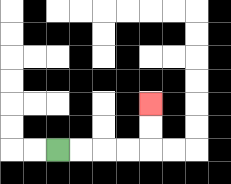{'start': '[2, 6]', 'end': '[6, 4]', 'path_directions': 'R,R,R,R,U,U', 'path_coordinates': '[[2, 6], [3, 6], [4, 6], [5, 6], [6, 6], [6, 5], [6, 4]]'}